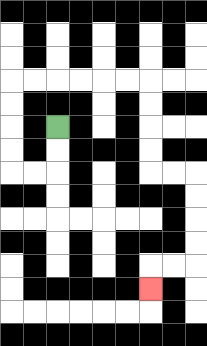{'start': '[2, 5]', 'end': '[6, 12]', 'path_directions': 'D,D,L,L,U,U,U,U,R,R,R,R,R,R,D,D,D,D,R,R,D,D,D,D,L,L,D', 'path_coordinates': '[[2, 5], [2, 6], [2, 7], [1, 7], [0, 7], [0, 6], [0, 5], [0, 4], [0, 3], [1, 3], [2, 3], [3, 3], [4, 3], [5, 3], [6, 3], [6, 4], [6, 5], [6, 6], [6, 7], [7, 7], [8, 7], [8, 8], [8, 9], [8, 10], [8, 11], [7, 11], [6, 11], [6, 12]]'}